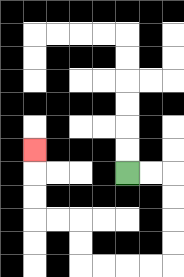{'start': '[5, 7]', 'end': '[1, 6]', 'path_directions': 'R,R,D,D,D,D,L,L,L,L,U,U,L,L,U,U,U', 'path_coordinates': '[[5, 7], [6, 7], [7, 7], [7, 8], [7, 9], [7, 10], [7, 11], [6, 11], [5, 11], [4, 11], [3, 11], [3, 10], [3, 9], [2, 9], [1, 9], [1, 8], [1, 7], [1, 6]]'}